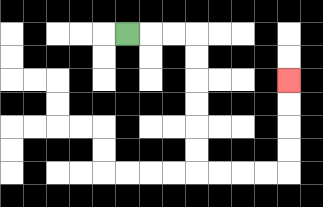{'start': '[5, 1]', 'end': '[12, 3]', 'path_directions': 'R,R,R,D,D,D,D,D,D,R,R,R,R,U,U,U,U', 'path_coordinates': '[[5, 1], [6, 1], [7, 1], [8, 1], [8, 2], [8, 3], [8, 4], [8, 5], [8, 6], [8, 7], [9, 7], [10, 7], [11, 7], [12, 7], [12, 6], [12, 5], [12, 4], [12, 3]]'}